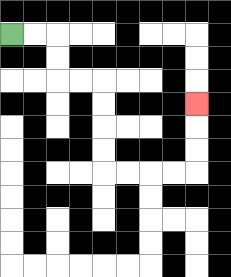{'start': '[0, 1]', 'end': '[8, 4]', 'path_directions': 'R,R,D,D,R,R,D,D,D,D,R,R,R,R,U,U,U', 'path_coordinates': '[[0, 1], [1, 1], [2, 1], [2, 2], [2, 3], [3, 3], [4, 3], [4, 4], [4, 5], [4, 6], [4, 7], [5, 7], [6, 7], [7, 7], [8, 7], [8, 6], [8, 5], [8, 4]]'}